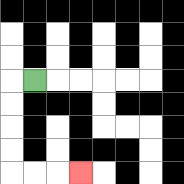{'start': '[1, 3]', 'end': '[3, 7]', 'path_directions': 'L,D,D,D,D,R,R,R', 'path_coordinates': '[[1, 3], [0, 3], [0, 4], [0, 5], [0, 6], [0, 7], [1, 7], [2, 7], [3, 7]]'}